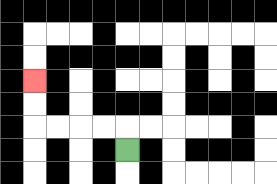{'start': '[5, 6]', 'end': '[1, 3]', 'path_directions': 'U,L,L,L,L,U,U', 'path_coordinates': '[[5, 6], [5, 5], [4, 5], [3, 5], [2, 5], [1, 5], [1, 4], [1, 3]]'}